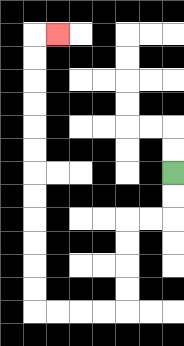{'start': '[7, 7]', 'end': '[2, 1]', 'path_directions': 'D,D,L,L,D,D,D,D,L,L,L,L,U,U,U,U,U,U,U,U,U,U,U,U,R', 'path_coordinates': '[[7, 7], [7, 8], [7, 9], [6, 9], [5, 9], [5, 10], [5, 11], [5, 12], [5, 13], [4, 13], [3, 13], [2, 13], [1, 13], [1, 12], [1, 11], [1, 10], [1, 9], [1, 8], [1, 7], [1, 6], [1, 5], [1, 4], [1, 3], [1, 2], [1, 1], [2, 1]]'}